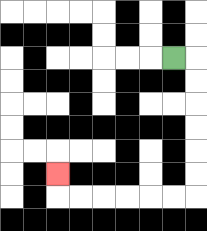{'start': '[7, 2]', 'end': '[2, 7]', 'path_directions': 'R,D,D,D,D,D,D,L,L,L,L,L,L,U', 'path_coordinates': '[[7, 2], [8, 2], [8, 3], [8, 4], [8, 5], [8, 6], [8, 7], [8, 8], [7, 8], [6, 8], [5, 8], [4, 8], [3, 8], [2, 8], [2, 7]]'}